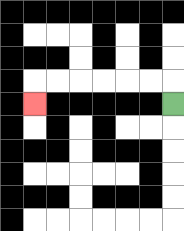{'start': '[7, 4]', 'end': '[1, 4]', 'path_directions': 'U,L,L,L,L,L,L,D', 'path_coordinates': '[[7, 4], [7, 3], [6, 3], [5, 3], [4, 3], [3, 3], [2, 3], [1, 3], [1, 4]]'}